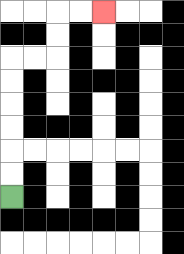{'start': '[0, 8]', 'end': '[4, 0]', 'path_directions': 'U,U,U,U,U,U,R,R,U,U,R,R', 'path_coordinates': '[[0, 8], [0, 7], [0, 6], [0, 5], [0, 4], [0, 3], [0, 2], [1, 2], [2, 2], [2, 1], [2, 0], [3, 0], [4, 0]]'}